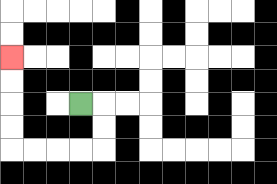{'start': '[3, 4]', 'end': '[0, 2]', 'path_directions': 'R,D,D,L,L,L,L,U,U,U,U', 'path_coordinates': '[[3, 4], [4, 4], [4, 5], [4, 6], [3, 6], [2, 6], [1, 6], [0, 6], [0, 5], [0, 4], [0, 3], [0, 2]]'}